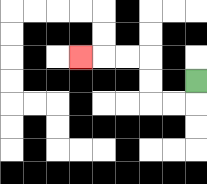{'start': '[8, 3]', 'end': '[3, 2]', 'path_directions': 'D,L,L,U,U,L,L,L', 'path_coordinates': '[[8, 3], [8, 4], [7, 4], [6, 4], [6, 3], [6, 2], [5, 2], [4, 2], [3, 2]]'}